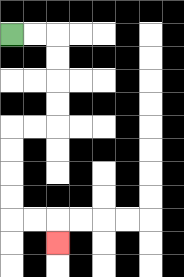{'start': '[0, 1]', 'end': '[2, 10]', 'path_directions': 'R,R,D,D,D,D,L,L,D,D,D,D,R,R,D', 'path_coordinates': '[[0, 1], [1, 1], [2, 1], [2, 2], [2, 3], [2, 4], [2, 5], [1, 5], [0, 5], [0, 6], [0, 7], [0, 8], [0, 9], [1, 9], [2, 9], [2, 10]]'}